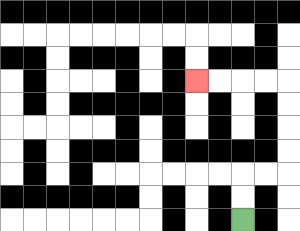{'start': '[10, 9]', 'end': '[8, 3]', 'path_directions': 'U,U,R,R,U,U,U,U,L,L,L,L', 'path_coordinates': '[[10, 9], [10, 8], [10, 7], [11, 7], [12, 7], [12, 6], [12, 5], [12, 4], [12, 3], [11, 3], [10, 3], [9, 3], [8, 3]]'}